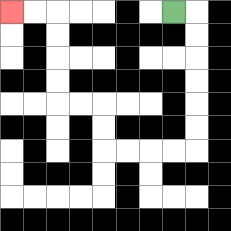{'start': '[7, 0]', 'end': '[0, 0]', 'path_directions': 'R,D,D,D,D,D,D,L,L,L,L,U,U,L,L,U,U,U,U,L,L', 'path_coordinates': '[[7, 0], [8, 0], [8, 1], [8, 2], [8, 3], [8, 4], [8, 5], [8, 6], [7, 6], [6, 6], [5, 6], [4, 6], [4, 5], [4, 4], [3, 4], [2, 4], [2, 3], [2, 2], [2, 1], [2, 0], [1, 0], [0, 0]]'}